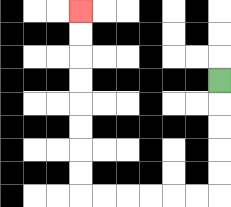{'start': '[9, 3]', 'end': '[3, 0]', 'path_directions': 'D,D,D,D,D,L,L,L,L,L,L,U,U,U,U,U,U,U,U', 'path_coordinates': '[[9, 3], [9, 4], [9, 5], [9, 6], [9, 7], [9, 8], [8, 8], [7, 8], [6, 8], [5, 8], [4, 8], [3, 8], [3, 7], [3, 6], [3, 5], [3, 4], [3, 3], [3, 2], [3, 1], [3, 0]]'}